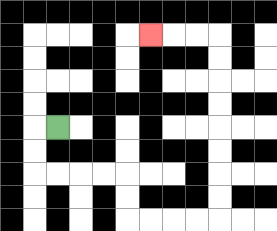{'start': '[2, 5]', 'end': '[6, 1]', 'path_directions': 'L,D,D,R,R,R,R,D,D,R,R,R,R,U,U,U,U,U,U,U,U,L,L,L', 'path_coordinates': '[[2, 5], [1, 5], [1, 6], [1, 7], [2, 7], [3, 7], [4, 7], [5, 7], [5, 8], [5, 9], [6, 9], [7, 9], [8, 9], [9, 9], [9, 8], [9, 7], [9, 6], [9, 5], [9, 4], [9, 3], [9, 2], [9, 1], [8, 1], [7, 1], [6, 1]]'}